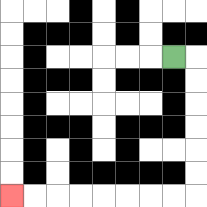{'start': '[7, 2]', 'end': '[0, 8]', 'path_directions': 'R,D,D,D,D,D,D,L,L,L,L,L,L,L,L', 'path_coordinates': '[[7, 2], [8, 2], [8, 3], [8, 4], [8, 5], [8, 6], [8, 7], [8, 8], [7, 8], [6, 8], [5, 8], [4, 8], [3, 8], [2, 8], [1, 8], [0, 8]]'}